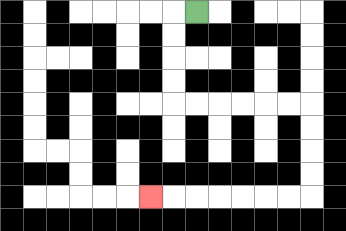{'start': '[8, 0]', 'end': '[6, 8]', 'path_directions': 'L,D,D,D,D,R,R,R,R,R,R,D,D,D,D,L,L,L,L,L,L,L', 'path_coordinates': '[[8, 0], [7, 0], [7, 1], [7, 2], [7, 3], [7, 4], [8, 4], [9, 4], [10, 4], [11, 4], [12, 4], [13, 4], [13, 5], [13, 6], [13, 7], [13, 8], [12, 8], [11, 8], [10, 8], [9, 8], [8, 8], [7, 8], [6, 8]]'}